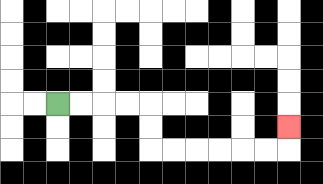{'start': '[2, 4]', 'end': '[12, 5]', 'path_directions': 'R,R,R,R,D,D,R,R,R,R,R,R,U', 'path_coordinates': '[[2, 4], [3, 4], [4, 4], [5, 4], [6, 4], [6, 5], [6, 6], [7, 6], [8, 6], [9, 6], [10, 6], [11, 6], [12, 6], [12, 5]]'}